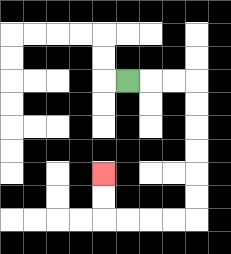{'start': '[5, 3]', 'end': '[4, 7]', 'path_directions': 'R,R,R,D,D,D,D,D,D,L,L,L,L,U,U', 'path_coordinates': '[[5, 3], [6, 3], [7, 3], [8, 3], [8, 4], [8, 5], [8, 6], [8, 7], [8, 8], [8, 9], [7, 9], [6, 9], [5, 9], [4, 9], [4, 8], [4, 7]]'}